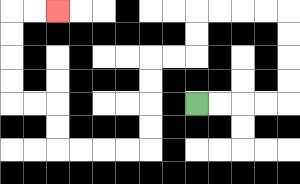{'start': '[8, 4]', 'end': '[2, 0]', 'path_directions': 'R,R,R,R,U,U,U,U,L,L,L,L,D,D,L,L,D,D,D,D,L,L,L,L,U,U,L,L,U,U,U,U,R,R', 'path_coordinates': '[[8, 4], [9, 4], [10, 4], [11, 4], [12, 4], [12, 3], [12, 2], [12, 1], [12, 0], [11, 0], [10, 0], [9, 0], [8, 0], [8, 1], [8, 2], [7, 2], [6, 2], [6, 3], [6, 4], [6, 5], [6, 6], [5, 6], [4, 6], [3, 6], [2, 6], [2, 5], [2, 4], [1, 4], [0, 4], [0, 3], [0, 2], [0, 1], [0, 0], [1, 0], [2, 0]]'}